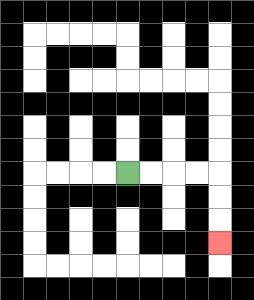{'start': '[5, 7]', 'end': '[9, 10]', 'path_directions': 'R,R,R,R,D,D,D', 'path_coordinates': '[[5, 7], [6, 7], [7, 7], [8, 7], [9, 7], [9, 8], [9, 9], [9, 10]]'}